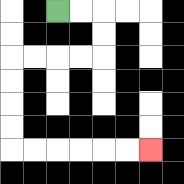{'start': '[2, 0]', 'end': '[6, 6]', 'path_directions': 'R,R,D,D,L,L,L,L,D,D,D,D,R,R,R,R,R,R', 'path_coordinates': '[[2, 0], [3, 0], [4, 0], [4, 1], [4, 2], [3, 2], [2, 2], [1, 2], [0, 2], [0, 3], [0, 4], [0, 5], [0, 6], [1, 6], [2, 6], [3, 6], [4, 6], [5, 6], [6, 6]]'}